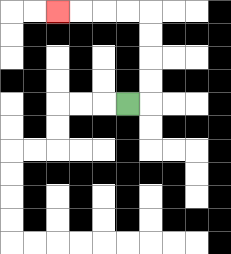{'start': '[5, 4]', 'end': '[2, 0]', 'path_directions': 'R,U,U,U,U,L,L,L,L', 'path_coordinates': '[[5, 4], [6, 4], [6, 3], [6, 2], [6, 1], [6, 0], [5, 0], [4, 0], [3, 0], [2, 0]]'}